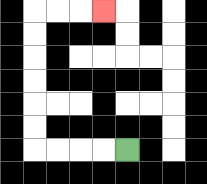{'start': '[5, 6]', 'end': '[4, 0]', 'path_directions': 'L,L,L,L,U,U,U,U,U,U,R,R,R', 'path_coordinates': '[[5, 6], [4, 6], [3, 6], [2, 6], [1, 6], [1, 5], [1, 4], [1, 3], [1, 2], [1, 1], [1, 0], [2, 0], [3, 0], [4, 0]]'}